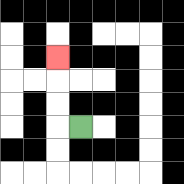{'start': '[3, 5]', 'end': '[2, 2]', 'path_directions': 'L,U,U,U', 'path_coordinates': '[[3, 5], [2, 5], [2, 4], [2, 3], [2, 2]]'}